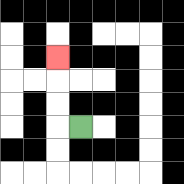{'start': '[3, 5]', 'end': '[2, 2]', 'path_directions': 'L,U,U,U', 'path_coordinates': '[[3, 5], [2, 5], [2, 4], [2, 3], [2, 2]]'}